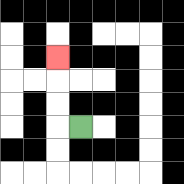{'start': '[3, 5]', 'end': '[2, 2]', 'path_directions': 'L,U,U,U', 'path_coordinates': '[[3, 5], [2, 5], [2, 4], [2, 3], [2, 2]]'}